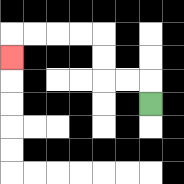{'start': '[6, 4]', 'end': '[0, 2]', 'path_directions': 'U,L,L,U,U,L,L,L,L,D', 'path_coordinates': '[[6, 4], [6, 3], [5, 3], [4, 3], [4, 2], [4, 1], [3, 1], [2, 1], [1, 1], [0, 1], [0, 2]]'}